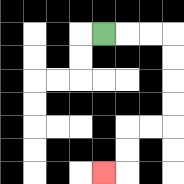{'start': '[4, 1]', 'end': '[4, 7]', 'path_directions': 'R,R,R,D,D,D,D,L,L,D,D,L', 'path_coordinates': '[[4, 1], [5, 1], [6, 1], [7, 1], [7, 2], [7, 3], [7, 4], [7, 5], [6, 5], [5, 5], [5, 6], [5, 7], [4, 7]]'}